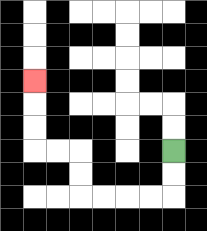{'start': '[7, 6]', 'end': '[1, 3]', 'path_directions': 'D,D,L,L,L,L,U,U,L,L,U,U,U', 'path_coordinates': '[[7, 6], [7, 7], [7, 8], [6, 8], [5, 8], [4, 8], [3, 8], [3, 7], [3, 6], [2, 6], [1, 6], [1, 5], [1, 4], [1, 3]]'}